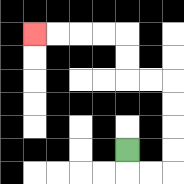{'start': '[5, 6]', 'end': '[1, 1]', 'path_directions': 'D,R,R,U,U,U,U,L,L,U,U,L,L,L,L', 'path_coordinates': '[[5, 6], [5, 7], [6, 7], [7, 7], [7, 6], [7, 5], [7, 4], [7, 3], [6, 3], [5, 3], [5, 2], [5, 1], [4, 1], [3, 1], [2, 1], [1, 1]]'}